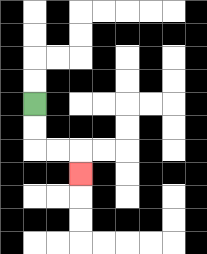{'start': '[1, 4]', 'end': '[3, 7]', 'path_directions': 'D,D,R,R,D', 'path_coordinates': '[[1, 4], [1, 5], [1, 6], [2, 6], [3, 6], [3, 7]]'}